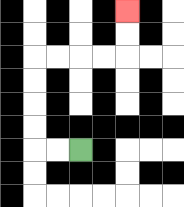{'start': '[3, 6]', 'end': '[5, 0]', 'path_directions': 'L,L,U,U,U,U,R,R,R,R,U,U', 'path_coordinates': '[[3, 6], [2, 6], [1, 6], [1, 5], [1, 4], [1, 3], [1, 2], [2, 2], [3, 2], [4, 2], [5, 2], [5, 1], [5, 0]]'}